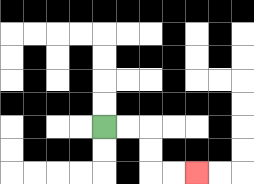{'start': '[4, 5]', 'end': '[8, 7]', 'path_directions': 'R,R,D,D,R,R', 'path_coordinates': '[[4, 5], [5, 5], [6, 5], [6, 6], [6, 7], [7, 7], [8, 7]]'}